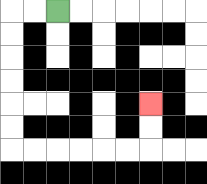{'start': '[2, 0]', 'end': '[6, 4]', 'path_directions': 'L,L,D,D,D,D,D,D,R,R,R,R,R,R,U,U', 'path_coordinates': '[[2, 0], [1, 0], [0, 0], [0, 1], [0, 2], [0, 3], [0, 4], [0, 5], [0, 6], [1, 6], [2, 6], [3, 6], [4, 6], [5, 6], [6, 6], [6, 5], [6, 4]]'}